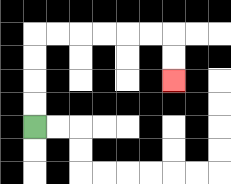{'start': '[1, 5]', 'end': '[7, 3]', 'path_directions': 'U,U,U,U,R,R,R,R,R,R,D,D', 'path_coordinates': '[[1, 5], [1, 4], [1, 3], [1, 2], [1, 1], [2, 1], [3, 1], [4, 1], [5, 1], [6, 1], [7, 1], [7, 2], [7, 3]]'}